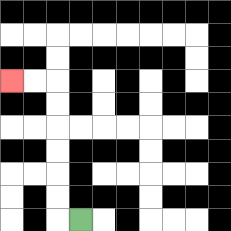{'start': '[3, 9]', 'end': '[0, 3]', 'path_directions': 'L,U,U,U,U,U,U,L,L', 'path_coordinates': '[[3, 9], [2, 9], [2, 8], [2, 7], [2, 6], [2, 5], [2, 4], [2, 3], [1, 3], [0, 3]]'}